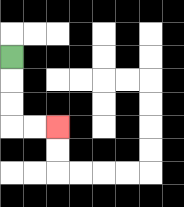{'start': '[0, 2]', 'end': '[2, 5]', 'path_directions': 'D,D,D,R,R', 'path_coordinates': '[[0, 2], [0, 3], [0, 4], [0, 5], [1, 5], [2, 5]]'}